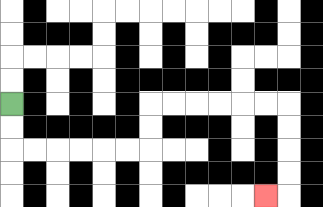{'start': '[0, 4]', 'end': '[11, 8]', 'path_directions': 'D,D,R,R,R,R,R,R,U,U,R,R,R,R,R,R,D,D,D,D,L', 'path_coordinates': '[[0, 4], [0, 5], [0, 6], [1, 6], [2, 6], [3, 6], [4, 6], [5, 6], [6, 6], [6, 5], [6, 4], [7, 4], [8, 4], [9, 4], [10, 4], [11, 4], [12, 4], [12, 5], [12, 6], [12, 7], [12, 8], [11, 8]]'}